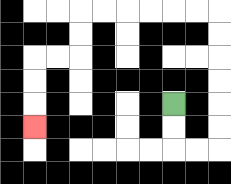{'start': '[7, 4]', 'end': '[1, 5]', 'path_directions': 'D,D,R,R,U,U,U,U,U,U,L,L,L,L,L,L,D,D,L,L,D,D,D', 'path_coordinates': '[[7, 4], [7, 5], [7, 6], [8, 6], [9, 6], [9, 5], [9, 4], [9, 3], [9, 2], [9, 1], [9, 0], [8, 0], [7, 0], [6, 0], [5, 0], [4, 0], [3, 0], [3, 1], [3, 2], [2, 2], [1, 2], [1, 3], [1, 4], [1, 5]]'}